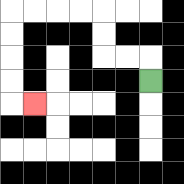{'start': '[6, 3]', 'end': '[1, 4]', 'path_directions': 'U,L,L,U,U,L,L,L,L,D,D,D,D,R', 'path_coordinates': '[[6, 3], [6, 2], [5, 2], [4, 2], [4, 1], [4, 0], [3, 0], [2, 0], [1, 0], [0, 0], [0, 1], [0, 2], [0, 3], [0, 4], [1, 4]]'}